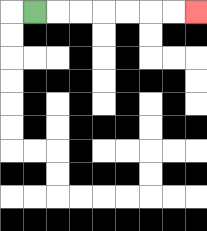{'start': '[1, 0]', 'end': '[8, 0]', 'path_directions': 'R,R,R,R,R,R,R', 'path_coordinates': '[[1, 0], [2, 0], [3, 0], [4, 0], [5, 0], [6, 0], [7, 0], [8, 0]]'}